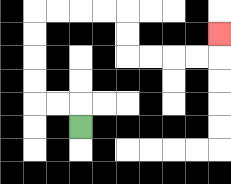{'start': '[3, 5]', 'end': '[9, 1]', 'path_directions': 'U,L,L,U,U,U,U,R,R,R,R,D,D,R,R,R,R,U', 'path_coordinates': '[[3, 5], [3, 4], [2, 4], [1, 4], [1, 3], [1, 2], [1, 1], [1, 0], [2, 0], [3, 0], [4, 0], [5, 0], [5, 1], [5, 2], [6, 2], [7, 2], [8, 2], [9, 2], [9, 1]]'}